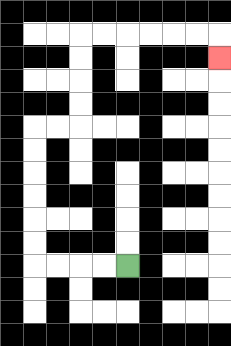{'start': '[5, 11]', 'end': '[9, 2]', 'path_directions': 'L,L,L,L,U,U,U,U,U,U,R,R,U,U,U,U,R,R,R,R,R,R,D', 'path_coordinates': '[[5, 11], [4, 11], [3, 11], [2, 11], [1, 11], [1, 10], [1, 9], [1, 8], [1, 7], [1, 6], [1, 5], [2, 5], [3, 5], [3, 4], [3, 3], [3, 2], [3, 1], [4, 1], [5, 1], [6, 1], [7, 1], [8, 1], [9, 1], [9, 2]]'}